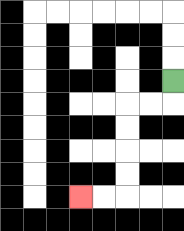{'start': '[7, 3]', 'end': '[3, 8]', 'path_directions': 'D,L,L,D,D,D,D,L,L', 'path_coordinates': '[[7, 3], [7, 4], [6, 4], [5, 4], [5, 5], [5, 6], [5, 7], [5, 8], [4, 8], [3, 8]]'}